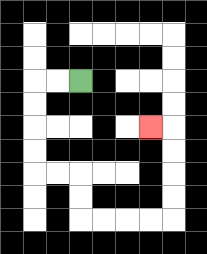{'start': '[3, 3]', 'end': '[6, 5]', 'path_directions': 'L,L,D,D,D,D,R,R,D,D,R,R,R,R,U,U,U,U,L', 'path_coordinates': '[[3, 3], [2, 3], [1, 3], [1, 4], [1, 5], [1, 6], [1, 7], [2, 7], [3, 7], [3, 8], [3, 9], [4, 9], [5, 9], [6, 9], [7, 9], [7, 8], [7, 7], [7, 6], [7, 5], [6, 5]]'}